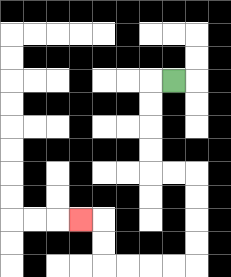{'start': '[7, 3]', 'end': '[3, 9]', 'path_directions': 'L,D,D,D,D,R,R,D,D,D,D,L,L,L,L,U,U,L', 'path_coordinates': '[[7, 3], [6, 3], [6, 4], [6, 5], [6, 6], [6, 7], [7, 7], [8, 7], [8, 8], [8, 9], [8, 10], [8, 11], [7, 11], [6, 11], [5, 11], [4, 11], [4, 10], [4, 9], [3, 9]]'}